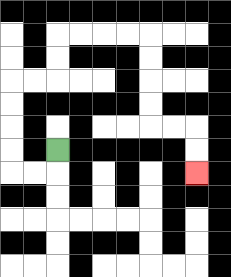{'start': '[2, 6]', 'end': '[8, 7]', 'path_directions': 'D,L,L,U,U,U,U,R,R,U,U,R,R,R,R,D,D,D,D,R,R,D,D', 'path_coordinates': '[[2, 6], [2, 7], [1, 7], [0, 7], [0, 6], [0, 5], [0, 4], [0, 3], [1, 3], [2, 3], [2, 2], [2, 1], [3, 1], [4, 1], [5, 1], [6, 1], [6, 2], [6, 3], [6, 4], [6, 5], [7, 5], [8, 5], [8, 6], [8, 7]]'}